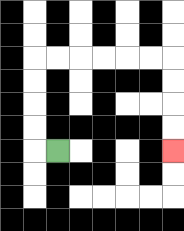{'start': '[2, 6]', 'end': '[7, 6]', 'path_directions': 'L,U,U,U,U,R,R,R,R,R,R,D,D,D,D', 'path_coordinates': '[[2, 6], [1, 6], [1, 5], [1, 4], [1, 3], [1, 2], [2, 2], [3, 2], [4, 2], [5, 2], [6, 2], [7, 2], [7, 3], [7, 4], [7, 5], [7, 6]]'}